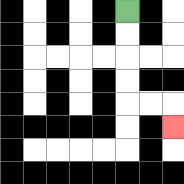{'start': '[5, 0]', 'end': '[7, 5]', 'path_directions': 'D,D,D,D,R,R,D', 'path_coordinates': '[[5, 0], [5, 1], [5, 2], [5, 3], [5, 4], [6, 4], [7, 4], [7, 5]]'}